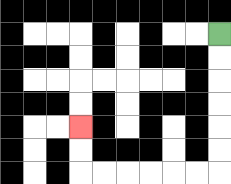{'start': '[9, 1]', 'end': '[3, 5]', 'path_directions': 'D,D,D,D,D,D,L,L,L,L,L,L,U,U', 'path_coordinates': '[[9, 1], [9, 2], [9, 3], [9, 4], [9, 5], [9, 6], [9, 7], [8, 7], [7, 7], [6, 7], [5, 7], [4, 7], [3, 7], [3, 6], [3, 5]]'}